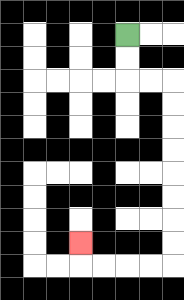{'start': '[5, 1]', 'end': '[3, 10]', 'path_directions': 'D,D,R,R,D,D,D,D,D,D,D,D,L,L,L,L,U', 'path_coordinates': '[[5, 1], [5, 2], [5, 3], [6, 3], [7, 3], [7, 4], [7, 5], [7, 6], [7, 7], [7, 8], [7, 9], [7, 10], [7, 11], [6, 11], [5, 11], [4, 11], [3, 11], [3, 10]]'}